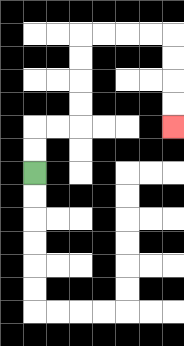{'start': '[1, 7]', 'end': '[7, 5]', 'path_directions': 'U,U,R,R,U,U,U,U,R,R,R,R,D,D,D,D', 'path_coordinates': '[[1, 7], [1, 6], [1, 5], [2, 5], [3, 5], [3, 4], [3, 3], [3, 2], [3, 1], [4, 1], [5, 1], [6, 1], [7, 1], [7, 2], [7, 3], [7, 4], [7, 5]]'}